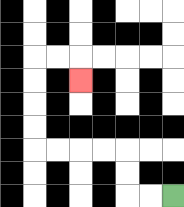{'start': '[7, 8]', 'end': '[3, 3]', 'path_directions': 'L,L,U,U,L,L,L,L,U,U,U,U,R,R,D', 'path_coordinates': '[[7, 8], [6, 8], [5, 8], [5, 7], [5, 6], [4, 6], [3, 6], [2, 6], [1, 6], [1, 5], [1, 4], [1, 3], [1, 2], [2, 2], [3, 2], [3, 3]]'}